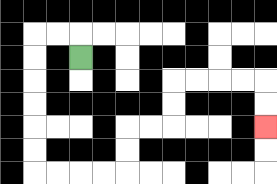{'start': '[3, 2]', 'end': '[11, 5]', 'path_directions': 'U,L,L,D,D,D,D,D,D,R,R,R,R,U,U,R,R,U,U,R,R,R,R,D,D', 'path_coordinates': '[[3, 2], [3, 1], [2, 1], [1, 1], [1, 2], [1, 3], [1, 4], [1, 5], [1, 6], [1, 7], [2, 7], [3, 7], [4, 7], [5, 7], [5, 6], [5, 5], [6, 5], [7, 5], [7, 4], [7, 3], [8, 3], [9, 3], [10, 3], [11, 3], [11, 4], [11, 5]]'}